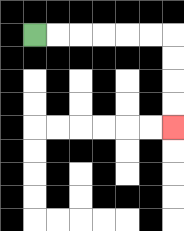{'start': '[1, 1]', 'end': '[7, 5]', 'path_directions': 'R,R,R,R,R,R,D,D,D,D', 'path_coordinates': '[[1, 1], [2, 1], [3, 1], [4, 1], [5, 1], [6, 1], [7, 1], [7, 2], [7, 3], [7, 4], [7, 5]]'}